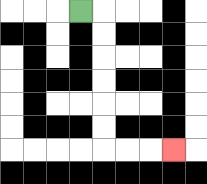{'start': '[3, 0]', 'end': '[7, 6]', 'path_directions': 'R,D,D,D,D,D,D,R,R,R', 'path_coordinates': '[[3, 0], [4, 0], [4, 1], [4, 2], [4, 3], [4, 4], [4, 5], [4, 6], [5, 6], [6, 6], [7, 6]]'}